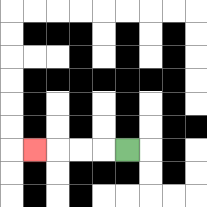{'start': '[5, 6]', 'end': '[1, 6]', 'path_directions': 'L,L,L,L', 'path_coordinates': '[[5, 6], [4, 6], [3, 6], [2, 6], [1, 6]]'}